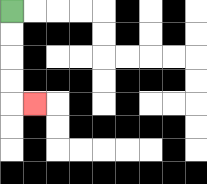{'start': '[0, 0]', 'end': '[1, 4]', 'path_directions': 'D,D,D,D,R', 'path_coordinates': '[[0, 0], [0, 1], [0, 2], [0, 3], [0, 4], [1, 4]]'}